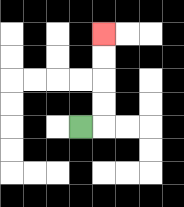{'start': '[3, 5]', 'end': '[4, 1]', 'path_directions': 'R,U,U,U,U', 'path_coordinates': '[[3, 5], [4, 5], [4, 4], [4, 3], [4, 2], [4, 1]]'}